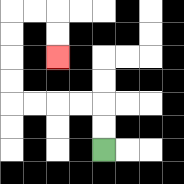{'start': '[4, 6]', 'end': '[2, 2]', 'path_directions': 'U,U,L,L,L,L,U,U,U,U,R,R,D,D', 'path_coordinates': '[[4, 6], [4, 5], [4, 4], [3, 4], [2, 4], [1, 4], [0, 4], [0, 3], [0, 2], [0, 1], [0, 0], [1, 0], [2, 0], [2, 1], [2, 2]]'}